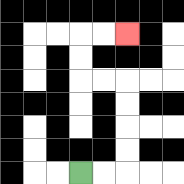{'start': '[3, 7]', 'end': '[5, 1]', 'path_directions': 'R,R,U,U,U,U,L,L,U,U,R,R', 'path_coordinates': '[[3, 7], [4, 7], [5, 7], [5, 6], [5, 5], [5, 4], [5, 3], [4, 3], [3, 3], [3, 2], [3, 1], [4, 1], [5, 1]]'}